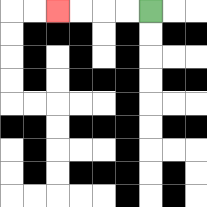{'start': '[6, 0]', 'end': '[2, 0]', 'path_directions': 'L,L,L,L', 'path_coordinates': '[[6, 0], [5, 0], [4, 0], [3, 0], [2, 0]]'}